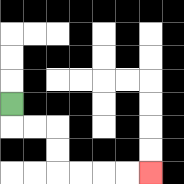{'start': '[0, 4]', 'end': '[6, 7]', 'path_directions': 'D,R,R,D,D,R,R,R,R', 'path_coordinates': '[[0, 4], [0, 5], [1, 5], [2, 5], [2, 6], [2, 7], [3, 7], [4, 7], [5, 7], [6, 7]]'}